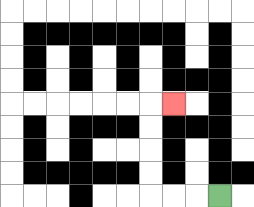{'start': '[9, 8]', 'end': '[7, 4]', 'path_directions': 'L,L,L,U,U,U,U,R', 'path_coordinates': '[[9, 8], [8, 8], [7, 8], [6, 8], [6, 7], [6, 6], [6, 5], [6, 4], [7, 4]]'}